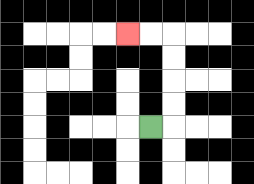{'start': '[6, 5]', 'end': '[5, 1]', 'path_directions': 'R,U,U,U,U,L,L', 'path_coordinates': '[[6, 5], [7, 5], [7, 4], [7, 3], [7, 2], [7, 1], [6, 1], [5, 1]]'}